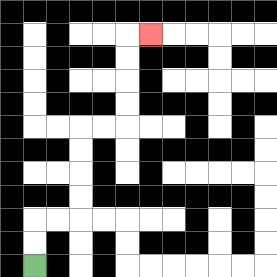{'start': '[1, 11]', 'end': '[6, 1]', 'path_directions': 'U,U,R,R,U,U,U,U,R,R,U,U,U,U,R', 'path_coordinates': '[[1, 11], [1, 10], [1, 9], [2, 9], [3, 9], [3, 8], [3, 7], [3, 6], [3, 5], [4, 5], [5, 5], [5, 4], [5, 3], [5, 2], [5, 1], [6, 1]]'}